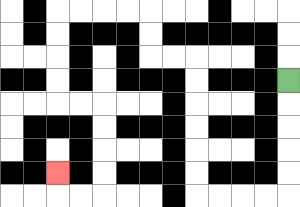{'start': '[12, 3]', 'end': '[2, 7]', 'path_directions': 'D,D,D,D,D,L,L,L,L,U,U,U,U,U,U,L,L,U,U,L,L,L,L,D,D,D,D,R,R,D,D,D,D,L,L,U', 'path_coordinates': '[[12, 3], [12, 4], [12, 5], [12, 6], [12, 7], [12, 8], [11, 8], [10, 8], [9, 8], [8, 8], [8, 7], [8, 6], [8, 5], [8, 4], [8, 3], [8, 2], [7, 2], [6, 2], [6, 1], [6, 0], [5, 0], [4, 0], [3, 0], [2, 0], [2, 1], [2, 2], [2, 3], [2, 4], [3, 4], [4, 4], [4, 5], [4, 6], [4, 7], [4, 8], [3, 8], [2, 8], [2, 7]]'}